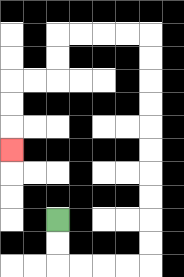{'start': '[2, 9]', 'end': '[0, 6]', 'path_directions': 'D,D,R,R,R,R,U,U,U,U,U,U,U,U,U,U,L,L,L,L,D,D,L,L,D,D,D', 'path_coordinates': '[[2, 9], [2, 10], [2, 11], [3, 11], [4, 11], [5, 11], [6, 11], [6, 10], [6, 9], [6, 8], [6, 7], [6, 6], [6, 5], [6, 4], [6, 3], [6, 2], [6, 1], [5, 1], [4, 1], [3, 1], [2, 1], [2, 2], [2, 3], [1, 3], [0, 3], [0, 4], [0, 5], [0, 6]]'}